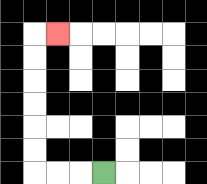{'start': '[4, 7]', 'end': '[2, 1]', 'path_directions': 'L,L,L,U,U,U,U,U,U,R', 'path_coordinates': '[[4, 7], [3, 7], [2, 7], [1, 7], [1, 6], [1, 5], [1, 4], [1, 3], [1, 2], [1, 1], [2, 1]]'}